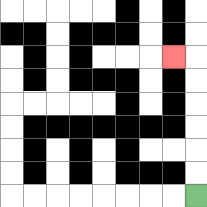{'start': '[8, 8]', 'end': '[7, 2]', 'path_directions': 'U,U,U,U,U,U,L', 'path_coordinates': '[[8, 8], [8, 7], [8, 6], [8, 5], [8, 4], [8, 3], [8, 2], [7, 2]]'}